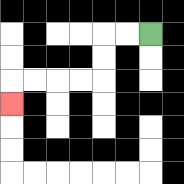{'start': '[6, 1]', 'end': '[0, 4]', 'path_directions': 'L,L,D,D,L,L,L,L,D', 'path_coordinates': '[[6, 1], [5, 1], [4, 1], [4, 2], [4, 3], [3, 3], [2, 3], [1, 3], [0, 3], [0, 4]]'}